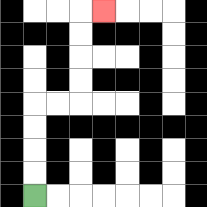{'start': '[1, 8]', 'end': '[4, 0]', 'path_directions': 'U,U,U,U,R,R,U,U,U,U,R', 'path_coordinates': '[[1, 8], [1, 7], [1, 6], [1, 5], [1, 4], [2, 4], [3, 4], [3, 3], [3, 2], [3, 1], [3, 0], [4, 0]]'}